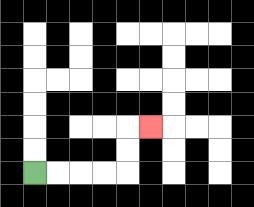{'start': '[1, 7]', 'end': '[6, 5]', 'path_directions': 'R,R,R,R,U,U,R', 'path_coordinates': '[[1, 7], [2, 7], [3, 7], [4, 7], [5, 7], [5, 6], [5, 5], [6, 5]]'}